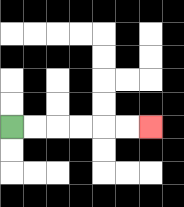{'start': '[0, 5]', 'end': '[6, 5]', 'path_directions': 'R,R,R,R,R,R', 'path_coordinates': '[[0, 5], [1, 5], [2, 5], [3, 5], [4, 5], [5, 5], [6, 5]]'}